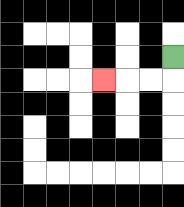{'start': '[7, 2]', 'end': '[4, 3]', 'path_directions': 'D,L,L,L', 'path_coordinates': '[[7, 2], [7, 3], [6, 3], [5, 3], [4, 3]]'}